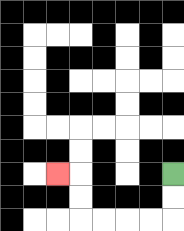{'start': '[7, 7]', 'end': '[2, 7]', 'path_directions': 'D,D,L,L,L,L,U,U,L', 'path_coordinates': '[[7, 7], [7, 8], [7, 9], [6, 9], [5, 9], [4, 9], [3, 9], [3, 8], [3, 7], [2, 7]]'}